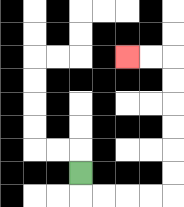{'start': '[3, 7]', 'end': '[5, 2]', 'path_directions': 'D,R,R,R,R,U,U,U,U,U,U,L,L', 'path_coordinates': '[[3, 7], [3, 8], [4, 8], [5, 8], [6, 8], [7, 8], [7, 7], [7, 6], [7, 5], [7, 4], [7, 3], [7, 2], [6, 2], [5, 2]]'}